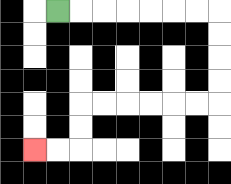{'start': '[2, 0]', 'end': '[1, 6]', 'path_directions': 'R,R,R,R,R,R,R,D,D,D,D,L,L,L,L,L,L,D,D,L,L', 'path_coordinates': '[[2, 0], [3, 0], [4, 0], [5, 0], [6, 0], [7, 0], [8, 0], [9, 0], [9, 1], [9, 2], [9, 3], [9, 4], [8, 4], [7, 4], [6, 4], [5, 4], [4, 4], [3, 4], [3, 5], [3, 6], [2, 6], [1, 6]]'}